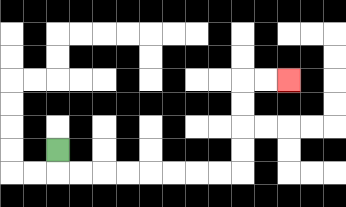{'start': '[2, 6]', 'end': '[12, 3]', 'path_directions': 'D,R,R,R,R,R,R,R,R,U,U,U,U,R,R', 'path_coordinates': '[[2, 6], [2, 7], [3, 7], [4, 7], [5, 7], [6, 7], [7, 7], [8, 7], [9, 7], [10, 7], [10, 6], [10, 5], [10, 4], [10, 3], [11, 3], [12, 3]]'}